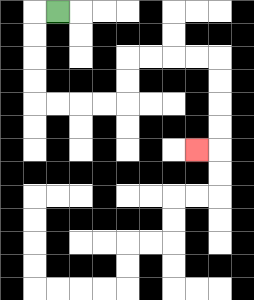{'start': '[2, 0]', 'end': '[8, 6]', 'path_directions': 'L,D,D,D,D,R,R,R,R,U,U,R,R,R,R,D,D,D,D,L', 'path_coordinates': '[[2, 0], [1, 0], [1, 1], [1, 2], [1, 3], [1, 4], [2, 4], [3, 4], [4, 4], [5, 4], [5, 3], [5, 2], [6, 2], [7, 2], [8, 2], [9, 2], [9, 3], [9, 4], [9, 5], [9, 6], [8, 6]]'}